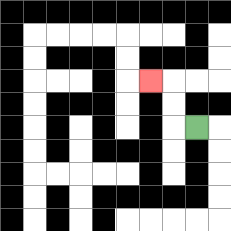{'start': '[8, 5]', 'end': '[6, 3]', 'path_directions': 'L,U,U,L', 'path_coordinates': '[[8, 5], [7, 5], [7, 4], [7, 3], [6, 3]]'}